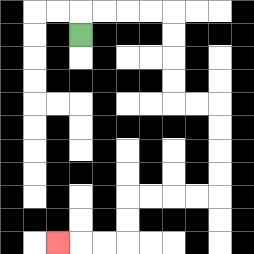{'start': '[3, 1]', 'end': '[2, 10]', 'path_directions': 'U,R,R,R,R,D,D,D,D,R,R,D,D,D,D,L,L,L,L,D,D,L,L,L', 'path_coordinates': '[[3, 1], [3, 0], [4, 0], [5, 0], [6, 0], [7, 0], [7, 1], [7, 2], [7, 3], [7, 4], [8, 4], [9, 4], [9, 5], [9, 6], [9, 7], [9, 8], [8, 8], [7, 8], [6, 8], [5, 8], [5, 9], [5, 10], [4, 10], [3, 10], [2, 10]]'}